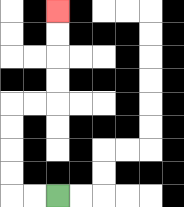{'start': '[2, 8]', 'end': '[2, 0]', 'path_directions': 'L,L,U,U,U,U,R,R,U,U,U,U', 'path_coordinates': '[[2, 8], [1, 8], [0, 8], [0, 7], [0, 6], [0, 5], [0, 4], [1, 4], [2, 4], [2, 3], [2, 2], [2, 1], [2, 0]]'}